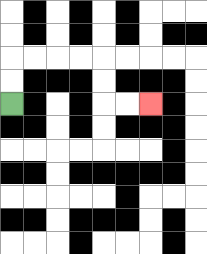{'start': '[0, 4]', 'end': '[6, 4]', 'path_directions': 'U,U,R,R,R,R,D,D,R,R', 'path_coordinates': '[[0, 4], [0, 3], [0, 2], [1, 2], [2, 2], [3, 2], [4, 2], [4, 3], [4, 4], [5, 4], [6, 4]]'}